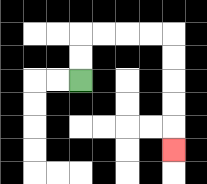{'start': '[3, 3]', 'end': '[7, 6]', 'path_directions': 'U,U,R,R,R,R,D,D,D,D,D', 'path_coordinates': '[[3, 3], [3, 2], [3, 1], [4, 1], [5, 1], [6, 1], [7, 1], [7, 2], [7, 3], [7, 4], [7, 5], [7, 6]]'}